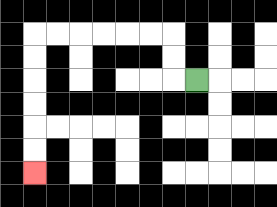{'start': '[8, 3]', 'end': '[1, 7]', 'path_directions': 'L,U,U,L,L,L,L,L,L,D,D,D,D,D,D', 'path_coordinates': '[[8, 3], [7, 3], [7, 2], [7, 1], [6, 1], [5, 1], [4, 1], [3, 1], [2, 1], [1, 1], [1, 2], [1, 3], [1, 4], [1, 5], [1, 6], [1, 7]]'}